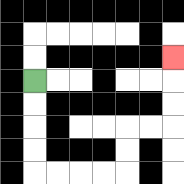{'start': '[1, 3]', 'end': '[7, 2]', 'path_directions': 'D,D,D,D,R,R,R,R,U,U,R,R,U,U,U', 'path_coordinates': '[[1, 3], [1, 4], [1, 5], [1, 6], [1, 7], [2, 7], [3, 7], [4, 7], [5, 7], [5, 6], [5, 5], [6, 5], [7, 5], [7, 4], [7, 3], [7, 2]]'}